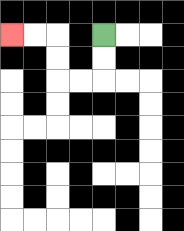{'start': '[4, 1]', 'end': '[0, 1]', 'path_directions': 'D,D,L,L,U,U,L,L', 'path_coordinates': '[[4, 1], [4, 2], [4, 3], [3, 3], [2, 3], [2, 2], [2, 1], [1, 1], [0, 1]]'}